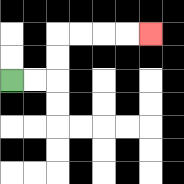{'start': '[0, 3]', 'end': '[6, 1]', 'path_directions': 'R,R,U,U,R,R,R,R', 'path_coordinates': '[[0, 3], [1, 3], [2, 3], [2, 2], [2, 1], [3, 1], [4, 1], [5, 1], [6, 1]]'}